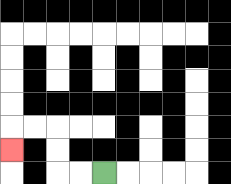{'start': '[4, 7]', 'end': '[0, 6]', 'path_directions': 'L,L,U,U,L,L,D', 'path_coordinates': '[[4, 7], [3, 7], [2, 7], [2, 6], [2, 5], [1, 5], [0, 5], [0, 6]]'}